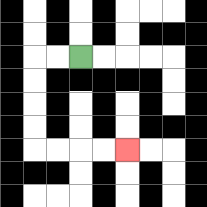{'start': '[3, 2]', 'end': '[5, 6]', 'path_directions': 'L,L,D,D,D,D,R,R,R,R', 'path_coordinates': '[[3, 2], [2, 2], [1, 2], [1, 3], [1, 4], [1, 5], [1, 6], [2, 6], [3, 6], [4, 6], [5, 6]]'}